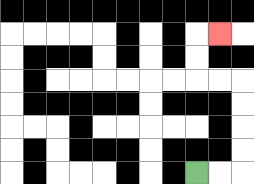{'start': '[8, 7]', 'end': '[9, 1]', 'path_directions': 'R,R,U,U,U,U,L,L,U,U,R', 'path_coordinates': '[[8, 7], [9, 7], [10, 7], [10, 6], [10, 5], [10, 4], [10, 3], [9, 3], [8, 3], [8, 2], [8, 1], [9, 1]]'}